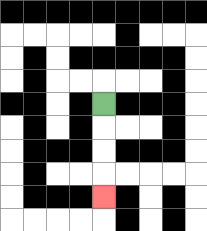{'start': '[4, 4]', 'end': '[4, 8]', 'path_directions': 'D,D,D,D', 'path_coordinates': '[[4, 4], [4, 5], [4, 6], [4, 7], [4, 8]]'}